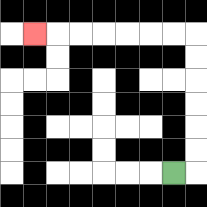{'start': '[7, 7]', 'end': '[1, 1]', 'path_directions': 'R,U,U,U,U,U,U,L,L,L,L,L,L,L', 'path_coordinates': '[[7, 7], [8, 7], [8, 6], [8, 5], [8, 4], [8, 3], [8, 2], [8, 1], [7, 1], [6, 1], [5, 1], [4, 1], [3, 1], [2, 1], [1, 1]]'}